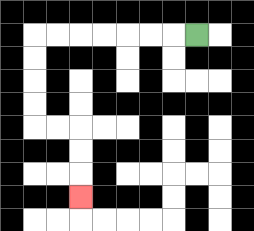{'start': '[8, 1]', 'end': '[3, 8]', 'path_directions': 'L,L,L,L,L,L,L,D,D,D,D,R,R,D,D,D', 'path_coordinates': '[[8, 1], [7, 1], [6, 1], [5, 1], [4, 1], [3, 1], [2, 1], [1, 1], [1, 2], [1, 3], [1, 4], [1, 5], [2, 5], [3, 5], [3, 6], [3, 7], [3, 8]]'}